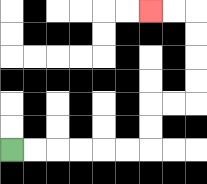{'start': '[0, 6]', 'end': '[6, 0]', 'path_directions': 'R,R,R,R,R,R,U,U,R,R,U,U,U,U,L,L', 'path_coordinates': '[[0, 6], [1, 6], [2, 6], [3, 6], [4, 6], [5, 6], [6, 6], [6, 5], [6, 4], [7, 4], [8, 4], [8, 3], [8, 2], [8, 1], [8, 0], [7, 0], [6, 0]]'}